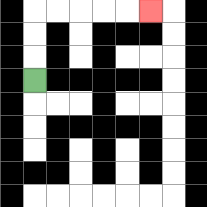{'start': '[1, 3]', 'end': '[6, 0]', 'path_directions': 'U,U,U,R,R,R,R,R', 'path_coordinates': '[[1, 3], [1, 2], [1, 1], [1, 0], [2, 0], [3, 0], [4, 0], [5, 0], [6, 0]]'}